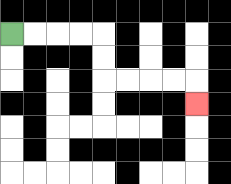{'start': '[0, 1]', 'end': '[8, 4]', 'path_directions': 'R,R,R,R,D,D,R,R,R,R,D', 'path_coordinates': '[[0, 1], [1, 1], [2, 1], [3, 1], [4, 1], [4, 2], [4, 3], [5, 3], [6, 3], [7, 3], [8, 3], [8, 4]]'}